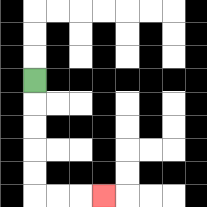{'start': '[1, 3]', 'end': '[4, 8]', 'path_directions': 'D,D,D,D,D,R,R,R', 'path_coordinates': '[[1, 3], [1, 4], [1, 5], [1, 6], [1, 7], [1, 8], [2, 8], [3, 8], [4, 8]]'}